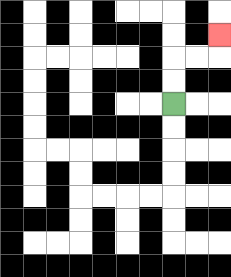{'start': '[7, 4]', 'end': '[9, 1]', 'path_directions': 'U,U,R,R,U', 'path_coordinates': '[[7, 4], [7, 3], [7, 2], [8, 2], [9, 2], [9, 1]]'}